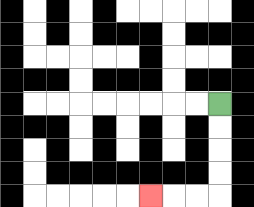{'start': '[9, 4]', 'end': '[6, 8]', 'path_directions': 'D,D,D,D,L,L,L', 'path_coordinates': '[[9, 4], [9, 5], [9, 6], [9, 7], [9, 8], [8, 8], [7, 8], [6, 8]]'}